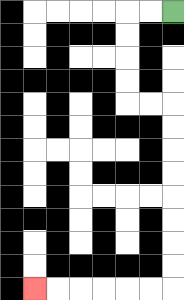{'start': '[7, 0]', 'end': '[1, 12]', 'path_directions': 'L,L,D,D,D,D,R,R,D,D,D,D,D,D,D,D,L,L,L,L,L,L', 'path_coordinates': '[[7, 0], [6, 0], [5, 0], [5, 1], [5, 2], [5, 3], [5, 4], [6, 4], [7, 4], [7, 5], [7, 6], [7, 7], [7, 8], [7, 9], [7, 10], [7, 11], [7, 12], [6, 12], [5, 12], [4, 12], [3, 12], [2, 12], [1, 12]]'}